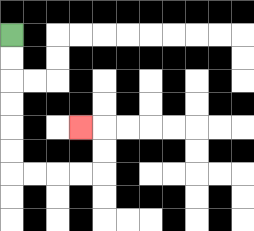{'start': '[0, 1]', 'end': '[3, 5]', 'path_directions': 'D,D,D,D,D,D,R,R,R,R,U,U,L', 'path_coordinates': '[[0, 1], [0, 2], [0, 3], [0, 4], [0, 5], [0, 6], [0, 7], [1, 7], [2, 7], [3, 7], [4, 7], [4, 6], [4, 5], [3, 5]]'}